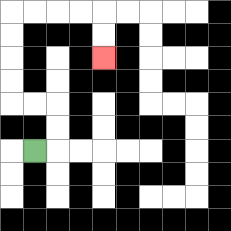{'start': '[1, 6]', 'end': '[4, 2]', 'path_directions': 'R,U,U,L,L,U,U,U,U,R,R,R,R,D,D', 'path_coordinates': '[[1, 6], [2, 6], [2, 5], [2, 4], [1, 4], [0, 4], [0, 3], [0, 2], [0, 1], [0, 0], [1, 0], [2, 0], [3, 0], [4, 0], [4, 1], [4, 2]]'}